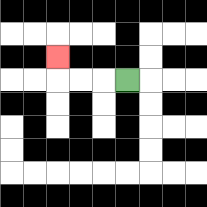{'start': '[5, 3]', 'end': '[2, 2]', 'path_directions': 'L,L,L,U', 'path_coordinates': '[[5, 3], [4, 3], [3, 3], [2, 3], [2, 2]]'}